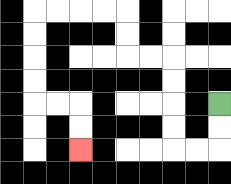{'start': '[9, 4]', 'end': '[3, 6]', 'path_directions': 'D,D,L,L,U,U,U,U,L,L,U,U,L,L,L,L,D,D,D,D,R,R,D,D', 'path_coordinates': '[[9, 4], [9, 5], [9, 6], [8, 6], [7, 6], [7, 5], [7, 4], [7, 3], [7, 2], [6, 2], [5, 2], [5, 1], [5, 0], [4, 0], [3, 0], [2, 0], [1, 0], [1, 1], [1, 2], [1, 3], [1, 4], [2, 4], [3, 4], [3, 5], [3, 6]]'}